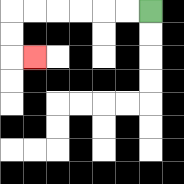{'start': '[6, 0]', 'end': '[1, 2]', 'path_directions': 'L,L,L,L,L,L,D,D,R', 'path_coordinates': '[[6, 0], [5, 0], [4, 0], [3, 0], [2, 0], [1, 0], [0, 0], [0, 1], [0, 2], [1, 2]]'}